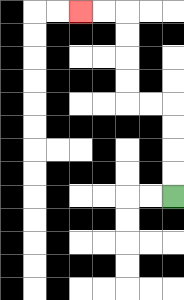{'start': '[7, 8]', 'end': '[3, 0]', 'path_directions': 'U,U,U,U,L,L,U,U,U,U,L,L', 'path_coordinates': '[[7, 8], [7, 7], [7, 6], [7, 5], [7, 4], [6, 4], [5, 4], [5, 3], [5, 2], [5, 1], [5, 0], [4, 0], [3, 0]]'}